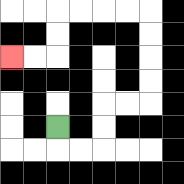{'start': '[2, 5]', 'end': '[0, 2]', 'path_directions': 'D,R,R,U,U,R,R,U,U,U,U,L,L,L,L,D,D,L,L', 'path_coordinates': '[[2, 5], [2, 6], [3, 6], [4, 6], [4, 5], [4, 4], [5, 4], [6, 4], [6, 3], [6, 2], [6, 1], [6, 0], [5, 0], [4, 0], [3, 0], [2, 0], [2, 1], [2, 2], [1, 2], [0, 2]]'}